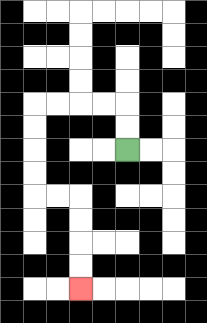{'start': '[5, 6]', 'end': '[3, 12]', 'path_directions': 'U,U,L,L,L,L,D,D,D,D,R,R,D,D,D,D', 'path_coordinates': '[[5, 6], [5, 5], [5, 4], [4, 4], [3, 4], [2, 4], [1, 4], [1, 5], [1, 6], [1, 7], [1, 8], [2, 8], [3, 8], [3, 9], [3, 10], [3, 11], [3, 12]]'}